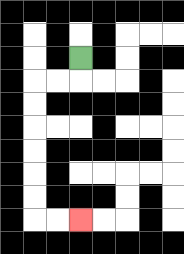{'start': '[3, 2]', 'end': '[3, 9]', 'path_directions': 'D,L,L,D,D,D,D,D,D,R,R', 'path_coordinates': '[[3, 2], [3, 3], [2, 3], [1, 3], [1, 4], [1, 5], [1, 6], [1, 7], [1, 8], [1, 9], [2, 9], [3, 9]]'}